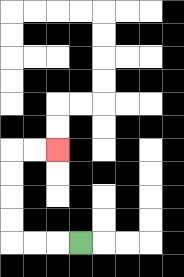{'start': '[3, 10]', 'end': '[2, 6]', 'path_directions': 'L,L,L,U,U,U,U,R,R', 'path_coordinates': '[[3, 10], [2, 10], [1, 10], [0, 10], [0, 9], [0, 8], [0, 7], [0, 6], [1, 6], [2, 6]]'}